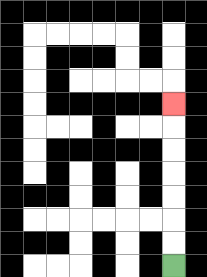{'start': '[7, 11]', 'end': '[7, 4]', 'path_directions': 'U,U,U,U,U,U,U', 'path_coordinates': '[[7, 11], [7, 10], [7, 9], [7, 8], [7, 7], [7, 6], [7, 5], [7, 4]]'}